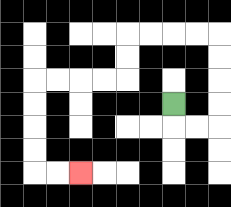{'start': '[7, 4]', 'end': '[3, 7]', 'path_directions': 'D,R,R,U,U,U,U,L,L,L,L,D,D,L,L,L,L,D,D,D,D,R,R', 'path_coordinates': '[[7, 4], [7, 5], [8, 5], [9, 5], [9, 4], [9, 3], [9, 2], [9, 1], [8, 1], [7, 1], [6, 1], [5, 1], [5, 2], [5, 3], [4, 3], [3, 3], [2, 3], [1, 3], [1, 4], [1, 5], [1, 6], [1, 7], [2, 7], [3, 7]]'}